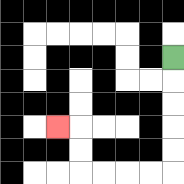{'start': '[7, 2]', 'end': '[2, 5]', 'path_directions': 'D,D,D,D,D,L,L,L,L,U,U,L', 'path_coordinates': '[[7, 2], [7, 3], [7, 4], [7, 5], [7, 6], [7, 7], [6, 7], [5, 7], [4, 7], [3, 7], [3, 6], [3, 5], [2, 5]]'}